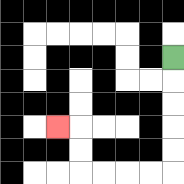{'start': '[7, 2]', 'end': '[2, 5]', 'path_directions': 'D,D,D,D,D,L,L,L,L,U,U,L', 'path_coordinates': '[[7, 2], [7, 3], [7, 4], [7, 5], [7, 6], [7, 7], [6, 7], [5, 7], [4, 7], [3, 7], [3, 6], [3, 5], [2, 5]]'}